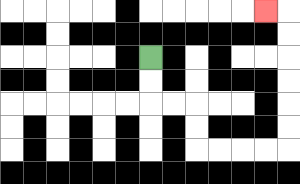{'start': '[6, 2]', 'end': '[11, 0]', 'path_directions': 'D,D,R,R,D,D,R,R,R,R,U,U,U,U,U,U,L', 'path_coordinates': '[[6, 2], [6, 3], [6, 4], [7, 4], [8, 4], [8, 5], [8, 6], [9, 6], [10, 6], [11, 6], [12, 6], [12, 5], [12, 4], [12, 3], [12, 2], [12, 1], [12, 0], [11, 0]]'}